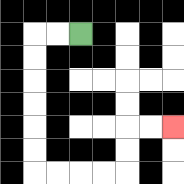{'start': '[3, 1]', 'end': '[7, 5]', 'path_directions': 'L,L,D,D,D,D,D,D,R,R,R,R,U,U,R,R', 'path_coordinates': '[[3, 1], [2, 1], [1, 1], [1, 2], [1, 3], [1, 4], [1, 5], [1, 6], [1, 7], [2, 7], [3, 7], [4, 7], [5, 7], [5, 6], [5, 5], [6, 5], [7, 5]]'}